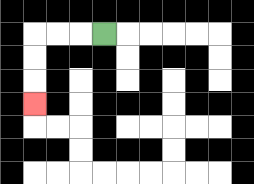{'start': '[4, 1]', 'end': '[1, 4]', 'path_directions': 'L,L,L,D,D,D', 'path_coordinates': '[[4, 1], [3, 1], [2, 1], [1, 1], [1, 2], [1, 3], [1, 4]]'}